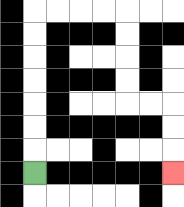{'start': '[1, 7]', 'end': '[7, 7]', 'path_directions': 'U,U,U,U,U,U,U,R,R,R,R,D,D,D,D,R,R,D,D,D', 'path_coordinates': '[[1, 7], [1, 6], [1, 5], [1, 4], [1, 3], [1, 2], [1, 1], [1, 0], [2, 0], [3, 0], [4, 0], [5, 0], [5, 1], [5, 2], [5, 3], [5, 4], [6, 4], [7, 4], [7, 5], [7, 6], [7, 7]]'}